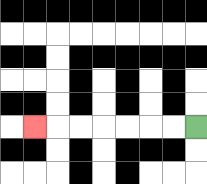{'start': '[8, 5]', 'end': '[1, 5]', 'path_directions': 'L,L,L,L,L,L,L', 'path_coordinates': '[[8, 5], [7, 5], [6, 5], [5, 5], [4, 5], [3, 5], [2, 5], [1, 5]]'}